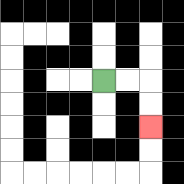{'start': '[4, 3]', 'end': '[6, 5]', 'path_directions': 'R,R,D,D', 'path_coordinates': '[[4, 3], [5, 3], [6, 3], [6, 4], [6, 5]]'}